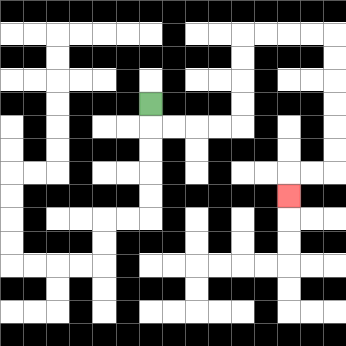{'start': '[6, 4]', 'end': '[12, 8]', 'path_directions': 'D,R,R,R,R,U,U,U,U,R,R,R,R,D,D,D,D,D,D,L,L,D', 'path_coordinates': '[[6, 4], [6, 5], [7, 5], [8, 5], [9, 5], [10, 5], [10, 4], [10, 3], [10, 2], [10, 1], [11, 1], [12, 1], [13, 1], [14, 1], [14, 2], [14, 3], [14, 4], [14, 5], [14, 6], [14, 7], [13, 7], [12, 7], [12, 8]]'}